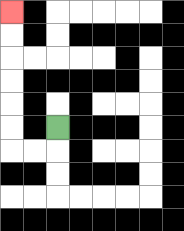{'start': '[2, 5]', 'end': '[0, 0]', 'path_directions': 'D,L,L,U,U,U,U,U,U', 'path_coordinates': '[[2, 5], [2, 6], [1, 6], [0, 6], [0, 5], [0, 4], [0, 3], [0, 2], [0, 1], [0, 0]]'}